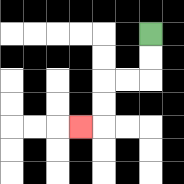{'start': '[6, 1]', 'end': '[3, 5]', 'path_directions': 'D,D,L,L,D,D,L', 'path_coordinates': '[[6, 1], [6, 2], [6, 3], [5, 3], [4, 3], [4, 4], [4, 5], [3, 5]]'}